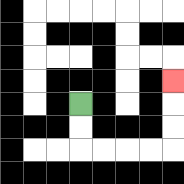{'start': '[3, 4]', 'end': '[7, 3]', 'path_directions': 'D,D,R,R,R,R,U,U,U', 'path_coordinates': '[[3, 4], [3, 5], [3, 6], [4, 6], [5, 6], [6, 6], [7, 6], [7, 5], [7, 4], [7, 3]]'}